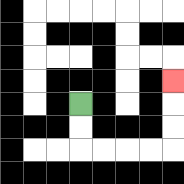{'start': '[3, 4]', 'end': '[7, 3]', 'path_directions': 'D,D,R,R,R,R,U,U,U', 'path_coordinates': '[[3, 4], [3, 5], [3, 6], [4, 6], [5, 6], [6, 6], [7, 6], [7, 5], [7, 4], [7, 3]]'}